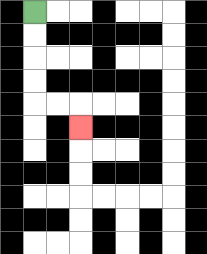{'start': '[1, 0]', 'end': '[3, 5]', 'path_directions': 'D,D,D,D,R,R,D', 'path_coordinates': '[[1, 0], [1, 1], [1, 2], [1, 3], [1, 4], [2, 4], [3, 4], [3, 5]]'}